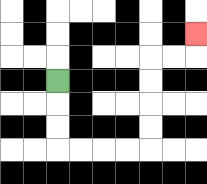{'start': '[2, 3]', 'end': '[8, 1]', 'path_directions': 'D,D,D,R,R,R,R,U,U,U,U,R,R,U', 'path_coordinates': '[[2, 3], [2, 4], [2, 5], [2, 6], [3, 6], [4, 6], [5, 6], [6, 6], [6, 5], [6, 4], [6, 3], [6, 2], [7, 2], [8, 2], [8, 1]]'}